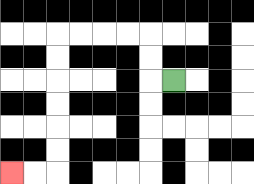{'start': '[7, 3]', 'end': '[0, 7]', 'path_directions': 'L,U,U,L,L,L,L,D,D,D,D,D,D,L,L', 'path_coordinates': '[[7, 3], [6, 3], [6, 2], [6, 1], [5, 1], [4, 1], [3, 1], [2, 1], [2, 2], [2, 3], [2, 4], [2, 5], [2, 6], [2, 7], [1, 7], [0, 7]]'}